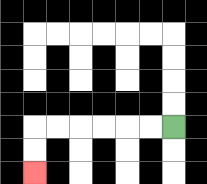{'start': '[7, 5]', 'end': '[1, 7]', 'path_directions': 'L,L,L,L,L,L,D,D', 'path_coordinates': '[[7, 5], [6, 5], [5, 5], [4, 5], [3, 5], [2, 5], [1, 5], [1, 6], [1, 7]]'}